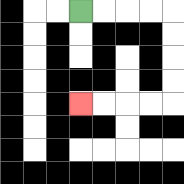{'start': '[3, 0]', 'end': '[3, 4]', 'path_directions': 'R,R,R,R,D,D,D,D,L,L,L,L', 'path_coordinates': '[[3, 0], [4, 0], [5, 0], [6, 0], [7, 0], [7, 1], [7, 2], [7, 3], [7, 4], [6, 4], [5, 4], [4, 4], [3, 4]]'}